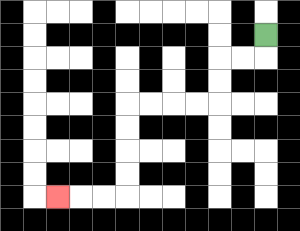{'start': '[11, 1]', 'end': '[2, 8]', 'path_directions': 'D,L,L,D,D,L,L,L,L,D,D,D,D,L,L,L', 'path_coordinates': '[[11, 1], [11, 2], [10, 2], [9, 2], [9, 3], [9, 4], [8, 4], [7, 4], [6, 4], [5, 4], [5, 5], [5, 6], [5, 7], [5, 8], [4, 8], [3, 8], [2, 8]]'}